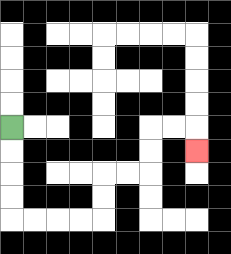{'start': '[0, 5]', 'end': '[8, 6]', 'path_directions': 'D,D,D,D,R,R,R,R,U,U,R,R,U,U,R,R,D', 'path_coordinates': '[[0, 5], [0, 6], [0, 7], [0, 8], [0, 9], [1, 9], [2, 9], [3, 9], [4, 9], [4, 8], [4, 7], [5, 7], [6, 7], [6, 6], [6, 5], [7, 5], [8, 5], [8, 6]]'}